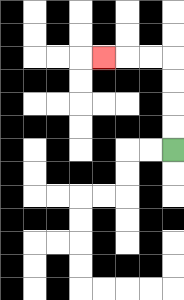{'start': '[7, 6]', 'end': '[4, 2]', 'path_directions': 'U,U,U,U,L,L,L', 'path_coordinates': '[[7, 6], [7, 5], [7, 4], [7, 3], [7, 2], [6, 2], [5, 2], [4, 2]]'}